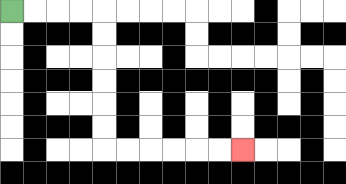{'start': '[0, 0]', 'end': '[10, 6]', 'path_directions': 'R,R,R,R,D,D,D,D,D,D,R,R,R,R,R,R', 'path_coordinates': '[[0, 0], [1, 0], [2, 0], [3, 0], [4, 0], [4, 1], [4, 2], [4, 3], [4, 4], [4, 5], [4, 6], [5, 6], [6, 6], [7, 6], [8, 6], [9, 6], [10, 6]]'}